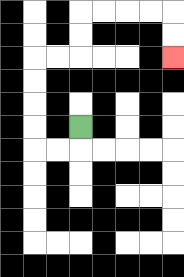{'start': '[3, 5]', 'end': '[7, 2]', 'path_directions': 'D,L,L,U,U,U,U,R,R,U,U,R,R,R,R,D,D', 'path_coordinates': '[[3, 5], [3, 6], [2, 6], [1, 6], [1, 5], [1, 4], [1, 3], [1, 2], [2, 2], [3, 2], [3, 1], [3, 0], [4, 0], [5, 0], [6, 0], [7, 0], [7, 1], [7, 2]]'}